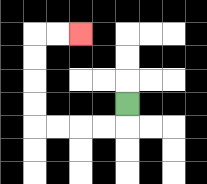{'start': '[5, 4]', 'end': '[3, 1]', 'path_directions': 'D,L,L,L,L,U,U,U,U,R,R', 'path_coordinates': '[[5, 4], [5, 5], [4, 5], [3, 5], [2, 5], [1, 5], [1, 4], [1, 3], [1, 2], [1, 1], [2, 1], [3, 1]]'}